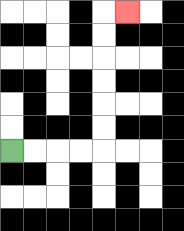{'start': '[0, 6]', 'end': '[5, 0]', 'path_directions': 'R,R,R,R,U,U,U,U,U,U,R', 'path_coordinates': '[[0, 6], [1, 6], [2, 6], [3, 6], [4, 6], [4, 5], [4, 4], [4, 3], [4, 2], [4, 1], [4, 0], [5, 0]]'}